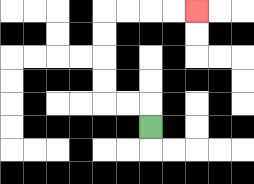{'start': '[6, 5]', 'end': '[8, 0]', 'path_directions': 'U,L,L,U,U,U,U,R,R,R,R', 'path_coordinates': '[[6, 5], [6, 4], [5, 4], [4, 4], [4, 3], [4, 2], [4, 1], [4, 0], [5, 0], [6, 0], [7, 0], [8, 0]]'}